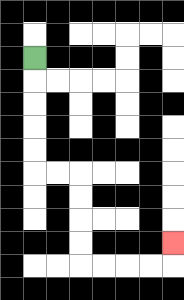{'start': '[1, 2]', 'end': '[7, 10]', 'path_directions': 'D,D,D,D,D,R,R,D,D,D,D,R,R,R,R,U', 'path_coordinates': '[[1, 2], [1, 3], [1, 4], [1, 5], [1, 6], [1, 7], [2, 7], [3, 7], [3, 8], [3, 9], [3, 10], [3, 11], [4, 11], [5, 11], [6, 11], [7, 11], [7, 10]]'}